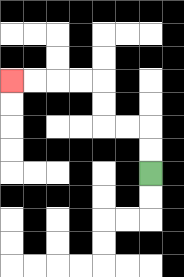{'start': '[6, 7]', 'end': '[0, 3]', 'path_directions': 'U,U,L,L,U,U,L,L,L,L', 'path_coordinates': '[[6, 7], [6, 6], [6, 5], [5, 5], [4, 5], [4, 4], [4, 3], [3, 3], [2, 3], [1, 3], [0, 3]]'}